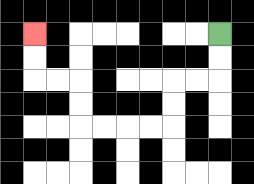{'start': '[9, 1]', 'end': '[1, 1]', 'path_directions': 'D,D,L,L,D,D,L,L,L,L,U,U,L,L,U,U', 'path_coordinates': '[[9, 1], [9, 2], [9, 3], [8, 3], [7, 3], [7, 4], [7, 5], [6, 5], [5, 5], [4, 5], [3, 5], [3, 4], [3, 3], [2, 3], [1, 3], [1, 2], [1, 1]]'}